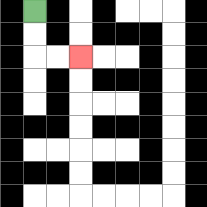{'start': '[1, 0]', 'end': '[3, 2]', 'path_directions': 'D,D,R,R', 'path_coordinates': '[[1, 0], [1, 1], [1, 2], [2, 2], [3, 2]]'}